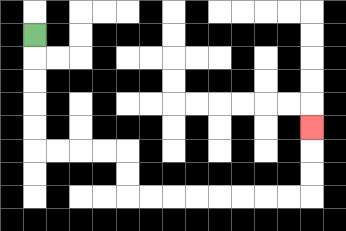{'start': '[1, 1]', 'end': '[13, 5]', 'path_directions': 'D,D,D,D,D,R,R,R,R,D,D,R,R,R,R,R,R,R,R,U,U,U', 'path_coordinates': '[[1, 1], [1, 2], [1, 3], [1, 4], [1, 5], [1, 6], [2, 6], [3, 6], [4, 6], [5, 6], [5, 7], [5, 8], [6, 8], [7, 8], [8, 8], [9, 8], [10, 8], [11, 8], [12, 8], [13, 8], [13, 7], [13, 6], [13, 5]]'}